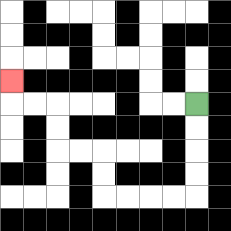{'start': '[8, 4]', 'end': '[0, 3]', 'path_directions': 'D,D,D,D,L,L,L,L,U,U,L,L,U,U,L,L,U', 'path_coordinates': '[[8, 4], [8, 5], [8, 6], [8, 7], [8, 8], [7, 8], [6, 8], [5, 8], [4, 8], [4, 7], [4, 6], [3, 6], [2, 6], [2, 5], [2, 4], [1, 4], [0, 4], [0, 3]]'}